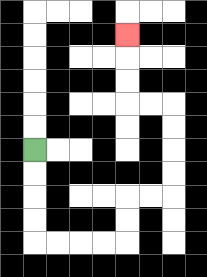{'start': '[1, 6]', 'end': '[5, 1]', 'path_directions': 'D,D,D,D,R,R,R,R,U,U,R,R,U,U,U,U,L,L,U,U,U', 'path_coordinates': '[[1, 6], [1, 7], [1, 8], [1, 9], [1, 10], [2, 10], [3, 10], [4, 10], [5, 10], [5, 9], [5, 8], [6, 8], [7, 8], [7, 7], [7, 6], [7, 5], [7, 4], [6, 4], [5, 4], [5, 3], [5, 2], [5, 1]]'}